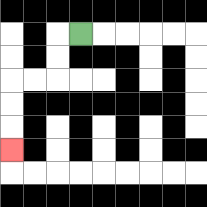{'start': '[3, 1]', 'end': '[0, 6]', 'path_directions': 'L,D,D,L,L,D,D,D', 'path_coordinates': '[[3, 1], [2, 1], [2, 2], [2, 3], [1, 3], [0, 3], [0, 4], [0, 5], [0, 6]]'}